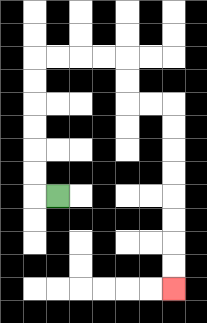{'start': '[2, 8]', 'end': '[7, 12]', 'path_directions': 'L,U,U,U,U,U,U,R,R,R,R,D,D,R,R,D,D,D,D,D,D,D,D', 'path_coordinates': '[[2, 8], [1, 8], [1, 7], [1, 6], [1, 5], [1, 4], [1, 3], [1, 2], [2, 2], [3, 2], [4, 2], [5, 2], [5, 3], [5, 4], [6, 4], [7, 4], [7, 5], [7, 6], [7, 7], [7, 8], [7, 9], [7, 10], [7, 11], [7, 12]]'}